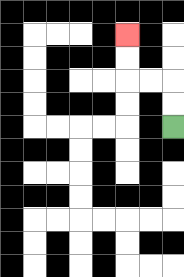{'start': '[7, 5]', 'end': '[5, 1]', 'path_directions': 'U,U,L,L,U,U', 'path_coordinates': '[[7, 5], [7, 4], [7, 3], [6, 3], [5, 3], [5, 2], [5, 1]]'}